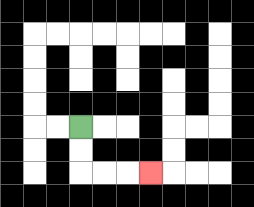{'start': '[3, 5]', 'end': '[6, 7]', 'path_directions': 'D,D,R,R,R', 'path_coordinates': '[[3, 5], [3, 6], [3, 7], [4, 7], [5, 7], [6, 7]]'}